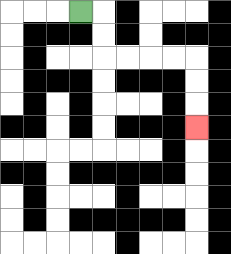{'start': '[3, 0]', 'end': '[8, 5]', 'path_directions': 'R,D,D,R,R,R,R,D,D,D', 'path_coordinates': '[[3, 0], [4, 0], [4, 1], [4, 2], [5, 2], [6, 2], [7, 2], [8, 2], [8, 3], [8, 4], [8, 5]]'}